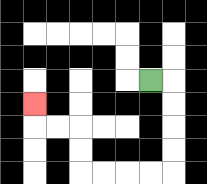{'start': '[6, 3]', 'end': '[1, 4]', 'path_directions': 'R,D,D,D,D,L,L,L,L,U,U,L,L,U', 'path_coordinates': '[[6, 3], [7, 3], [7, 4], [7, 5], [7, 6], [7, 7], [6, 7], [5, 7], [4, 7], [3, 7], [3, 6], [3, 5], [2, 5], [1, 5], [1, 4]]'}